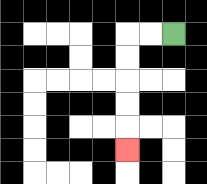{'start': '[7, 1]', 'end': '[5, 6]', 'path_directions': 'L,L,D,D,D,D,D', 'path_coordinates': '[[7, 1], [6, 1], [5, 1], [5, 2], [5, 3], [5, 4], [5, 5], [5, 6]]'}